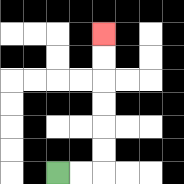{'start': '[2, 7]', 'end': '[4, 1]', 'path_directions': 'R,R,U,U,U,U,U,U', 'path_coordinates': '[[2, 7], [3, 7], [4, 7], [4, 6], [4, 5], [4, 4], [4, 3], [4, 2], [4, 1]]'}